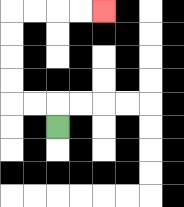{'start': '[2, 5]', 'end': '[4, 0]', 'path_directions': 'U,L,L,U,U,U,U,R,R,R,R', 'path_coordinates': '[[2, 5], [2, 4], [1, 4], [0, 4], [0, 3], [0, 2], [0, 1], [0, 0], [1, 0], [2, 0], [3, 0], [4, 0]]'}